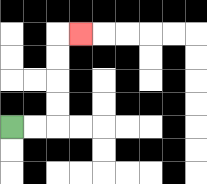{'start': '[0, 5]', 'end': '[3, 1]', 'path_directions': 'R,R,U,U,U,U,R', 'path_coordinates': '[[0, 5], [1, 5], [2, 5], [2, 4], [2, 3], [2, 2], [2, 1], [3, 1]]'}